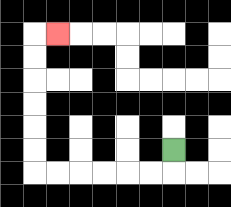{'start': '[7, 6]', 'end': '[2, 1]', 'path_directions': 'D,L,L,L,L,L,L,U,U,U,U,U,U,R', 'path_coordinates': '[[7, 6], [7, 7], [6, 7], [5, 7], [4, 7], [3, 7], [2, 7], [1, 7], [1, 6], [1, 5], [1, 4], [1, 3], [1, 2], [1, 1], [2, 1]]'}